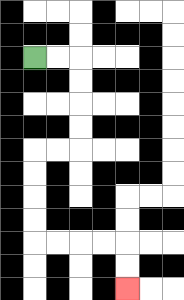{'start': '[1, 2]', 'end': '[5, 12]', 'path_directions': 'R,R,D,D,D,D,L,L,D,D,D,D,R,R,R,R,D,D', 'path_coordinates': '[[1, 2], [2, 2], [3, 2], [3, 3], [3, 4], [3, 5], [3, 6], [2, 6], [1, 6], [1, 7], [1, 8], [1, 9], [1, 10], [2, 10], [3, 10], [4, 10], [5, 10], [5, 11], [5, 12]]'}